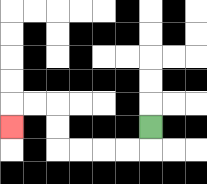{'start': '[6, 5]', 'end': '[0, 5]', 'path_directions': 'D,L,L,L,L,U,U,L,L,D', 'path_coordinates': '[[6, 5], [6, 6], [5, 6], [4, 6], [3, 6], [2, 6], [2, 5], [2, 4], [1, 4], [0, 4], [0, 5]]'}